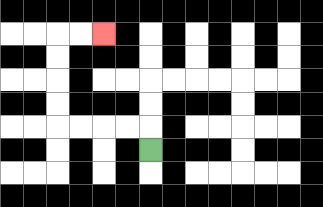{'start': '[6, 6]', 'end': '[4, 1]', 'path_directions': 'U,L,L,L,L,U,U,U,U,R,R', 'path_coordinates': '[[6, 6], [6, 5], [5, 5], [4, 5], [3, 5], [2, 5], [2, 4], [2, 3], [2, 2], [2, 1], [3, 1], [4, 1]]'}